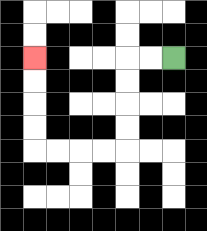{'start': '[7, 2]', 'end': '[1, 2]', 'path_directions': 'L,L,D,D,D,D,L,L,L,L,U,U,U,U', 'path_coordinates': '[[7, 2], [6, 2], [5, 2], [5, 3], [5, 4], [5, 5], [5, 6], [4, 6], [3, 6], [2, 6], [1, 6], [1, 5], [1, 4], [1, 3], [1, 2]]'}